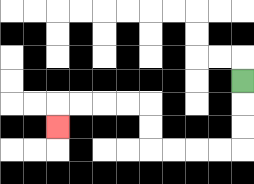{'start': '[10, 3]', 'end': '[2, 5]', 'path_directions': 'D,D,D,L,L,L,L,U,U,L,L,L,L,D', 'path_coordinates': '[[10, 3], [10, 4], [10, 5], [10, 6], [9, 6], [8, 6], [7, 6], [6, 6], [6, 5], [6, 4], [5, 4], [4, 4], [3, 4], [2, 4], [2, 5]]'}